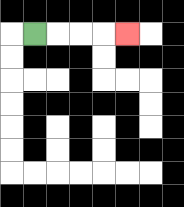{'start': '[1, 1]', 'end': '[5, 1]', 'path_directions': 'R,R,R,R', 'path_coordinates': '[[1, 1], [2, 1], [3, 1], [4, 1], [5, 1]]'}